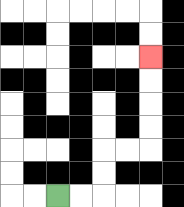{'start': '[2, 8]', 'end': '[6, 2]', 'path_directions': 'R,R,U,U,R,R,U,U,U,U', 'path_coordinates': '[[2, 8], [3, 8], [4, 8], [4, 7], [4, 6], [5, 6], [6, 6], [6, 5], [6, 4], [6, 3], [6, 2]]'}